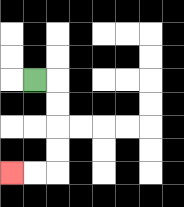{'start': '[1, 3]', 'end': '[0, 7]', 'path_directions': 'R,D,D,D,D,L,L', 'path_coordinates': '[[1, 3], [2, 3], [2, 4], [2, 5], [2, 6], [2, 7], [1, 7], [0, 7]]'}